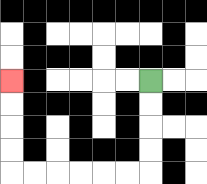{'start': '[6, 3]', 'end': '[0, 3]', 'path_directions': 'D,D,D,D,L,L,L,L,L,L,U,U,U,U', 'path_coordinates': '[[6, 3], [6, 4], [6, 5], [6, 6], [6, 7], [5, 7], [4, 7], [3, 7], [2, 7], [1, 7], [0, 7], [0, 6], [0, 5], [0, 4], [0, 3]]'}